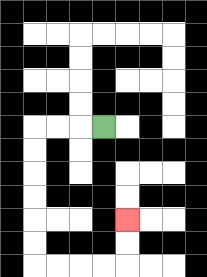{'start': '[4, 5]', 'end': '[5, 9]', 'path_directions': 'L,L,L,D,D,D,D,D,D,R,R,R,R,U,U', 'path_coordinates': '[[4, 5], [3, 5], [2, 5], [1, 5], [1, 6], [1, 7], [1, 8], [1, 9], [1, 10], [1, 11], [2, 11], [3, 11], [4, 11], [5, 11], [5, 10], [5, 9]]'}